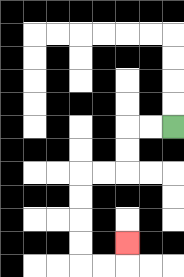{'start': '[7, 5]', 'end': '[5, 10]', 'path_directions': 'L,L,D,D,L,L,D,D,D,D,R,R,U', 'path_coordinates': '[[7, 5], [6, 5], [5, 5], [5, 6], [5, 7], [4, 7], [3, 7], [3, 8], [3, 9], [3, 10], [3, 11], [4, 11], [5, 11], [5, 10]]'}